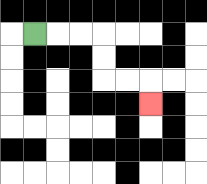{'start': '[1, 1]', 'end': '[6, 4]', 'path_directions': 'R,R,R,D,D,R,R,D', 'path_coordinates': '[[1, 1], [2, 1], [3, 1], [4, 1], [4, 2], [4, 3], [5, 3], [6, 3], [6, 4]]'}